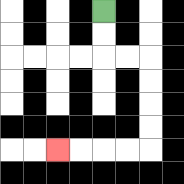{'start': '[4, 0]', 'end': '[2, 6]', 'path_directions': 'D,D,R,R,D,D,D,D,L,L,L,L', 'path_coordinates': '[[4, 0], [4, 1], [4, 2], [5, 2], [6, 2], [6, 3], [6, 4], [6, 5], [6, 6], [5, 6], [4, 6], [3, 6], [2, 6]]'}